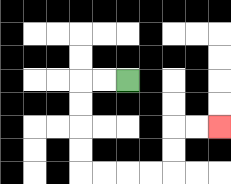{'start': '[5, 3]', 'end': '[9, 5]', 'path_directions': 'L,L,D,D,D,D,R,R,R,R,U,U,R,R', 'path_coordinates': '[[5, 3], [4, 3], [3, 3], [3, 4], [3, 5], [3, 6], [3, 7], [4, 7], [5, 7], [6, 7], [7, 7], [7, 6], [7, 5], [8, 5], [9, 5]]'}